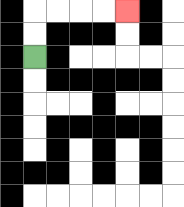{'start': '[1, 2]', 'end': '[5, 0]', 'path_directions': 'U,U,R,R,R,R', 'path_coordinates': '[[1, 2], [1, 1], [1, 0], [2, 0], [3, 0], [4, 0], [5, 0]]'}